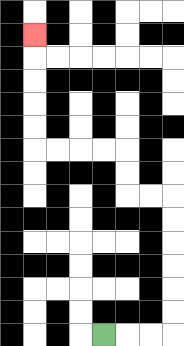{'start': '[4, 14]', 'end': '[1, 1]', 'path_directions': 'R,R,R,U,U,U,U,U,U,L,L,U,U,L,L,L,L,U,U,U,U,U', 'path_coordinates': '[[4, 14], [5, 14], [6, 14], [7, 14], [7, 13], [7, 12], [7, 11], [7, 10], [7, 9], [7, 8], [6, 8], [5, 8], [5, 7], [5, 6], [4, 6], [3, 6], [2, 6], [1, 6], [1, 5], [1, 4], [1, 3], [1, 2], [1, 1]]'}